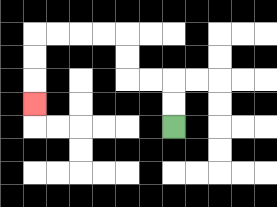{'start': '[7, 5]', 'end': '[1, 4]', 'path_directions': 'U,U,L,L,U,U,L,L,L,L,D,D,D', 'path_coordinates': '[[7, 5], [7, 4], [7, 3], [6, 3], [5, 3], [5, 2], [5, 1], [4, 1], [3, 1], [2, 1], [1, 1], [1, 2], [1, 3], [1, 4]]'}